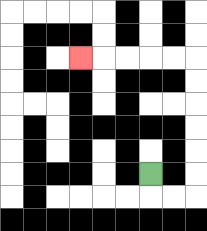{'start': '[6, 7]', 'end': '[3, 2]', 'path_directions': 'D,R,R,U,U,U,U,U,U,L,L,L,L,L', 'path_coordinates': '[[6, 7], [6, 8], [7, 8], [8, 8], [8, 7], [8, 6], [8, 5], [8, 4], [8, 3], [8, 2], [7, 2], [6, 2], [5, 2], [4, 2], [3, 2]]'}